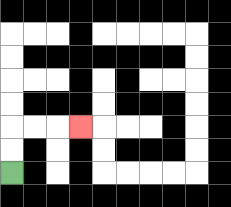{'start': '[0, 7]', 'end': '[3, 5]', 'path_directions': 'U,U,R,R,R', 'path_coordinates': '[[0, 7], [0, 6], [0, 5], [1, 5], [2, 5], [3, 5]]'}